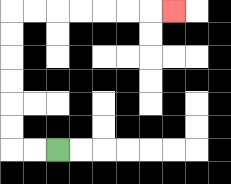{'start': '[2, 6]', 'end': '[7, 0]', 'path_directions': 'L,L,U,U,U,U,U,U,R,R,R,R,R,R,R', 'path_coordinates': '[[2, 6], [1, 6], [0, 6], [0, 5], [0, 4], [0, 3], [0, 2], [0, 1], [0, 0], [1, 0], [2, 0], [3, 0], [4, 0], [5, 0], [6, 0], [7, 0]]'}